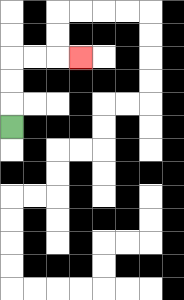{'start': '[0, 5]', 'end': '[3, 2]', 'path_directions': 'U,U,U,R,R,R', 'path_coordinates': '[[0, 5], [0, 4], [0, 3], [0, 2], [1, 2], [2, 2], [3, 2]]'}